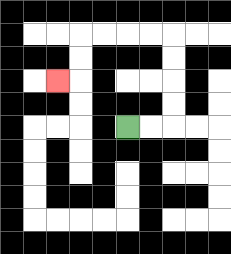{'start': '[5, 5]', 'end': '[2, 3]', 'path_directions': 'R,R,U,U,U,U,L,L,L,L,D,D,L', 'path_coordinates': '[[5, 5], [6, 5], [7, 5], [7, 4], [7, 3], [7, 2], [7, 1], [6, 1], [5, 1], [4, 1], [3, 1], [3, 2], [3, 3], [2, 3]]'}